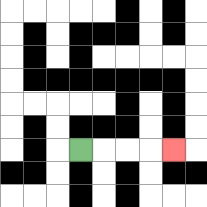{'start': '[3, 6]', 'end': '[7, 6]', 'path_directions': 'R,R,R,R', 'path_coordinates': '[[3, 6], [4, 6], [5, 6], [6, 6], [7, 6]]'}